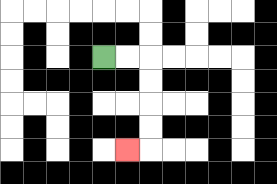{'start': '[4, 2]', 'end': '[5, 6]', 'path_directions': 'R,R,D,D,D,D,L', 'path_coordinates': '[[4, 2], [5, 2], [6, 2], [6, 3], [6, 4], [6, 5], [6, 6], [5, 6]]'}